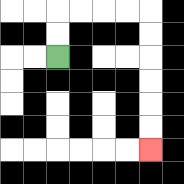{'start': '[2, 2]', 'end': '[6, 6]', 'path_directions': 'U,U,R,R,R,R,D,D,D,D,D,D', 'path_coordinates': '[[2, 2], [2, 1], [2, 0], [3, 0], [4, 0], [5, 0], [6, 0], [6, 1], [6, 2], [6, 3], [6, 4], [6, 5], [6, 6]]'}